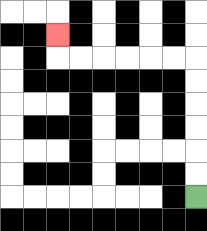{'start': '[8, 8]', 'end': '[2, 1]', 'path_directions': 'U,U,U,U,U,U,L,L,L,L,L,L,U', 'path_coordinates': '[[8, 8], [8, 7], [8, 6], [8, 5], [8, 4], [8, 3], [8, 2], [7, 2], [6, 2], [5, 2], [4, 2], [3, 2], [2, 2], [2, 1]]'}